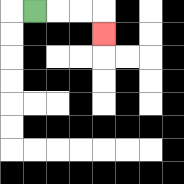{'start': '[1, 0]', 'end': '[4, 1]', 'path_directions': 'R,R,R,D', 'path_coordinates': '[[1, 0], [2, 0], [3, 0], [4, 0], [4, 1]]'}